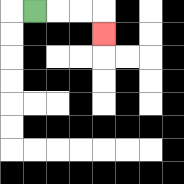{'start': '[1, 0]', 'end': '[4, 1]', 'path_directions': 'R,R,R,D', 'path_coordinates': '[[1, 0], [2, 0], [3, 0], [4, 0], [4, 1]]'}